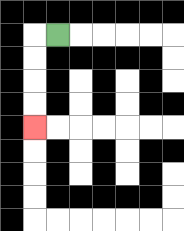{'start': '[2, 1]', 'end': '[1, 5]', 'path_directions': 'L,D,D,D,D', 'path_coordinates': '[[2, 1], [1, 1], [1, 2], [1, 3], [1, 4], [1, 5]]'}